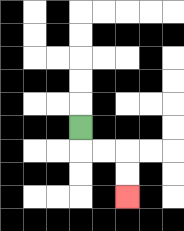{'start': '[3, 5]', 'end': '[5, 8]', 'path_directions': 'D,R,R,D,D', 'path_coordinates': '[[3, 5], [3, 6], [4, 6], [5, 6], [5, 7], [5, 8]]'}